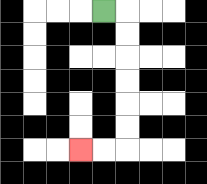{'start': '[4, 0]', 'end': '[3, 6]', 'path_directions': 'R,D,D,D,D,D,D,L,L', 'path_coordinates': '[[4, 0], [5, 0], [5, 1], [5, 2], [5, 3], [5, 4], [5, 5], [5, 6], [4, 6], [3, 6]]'}